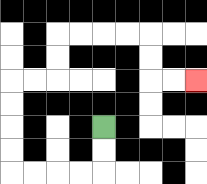{'start': '[4, 5]', 'end': '[8, 3]', 'path_directions': 'D,D,L,L,L,L,U,U,U,U,R,R,U,U,R,R,R,R,D,D,R,R', 'path_coordinates': '[[4, 5], [4, 6], [4, 7], [3, 7], [2, 7], [1, 7], [0, 7], [0, 6], [0, 5], [0, 4], [0, 3], [1, 3], [2, 3], [2, 2], [2, 1], [3, 1], [4, 1], [5, 1], [6, 1], [6, 2], [6, 3], [7, 3], [8, 3]]'}